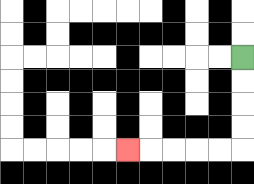{'start': '[10, 2]', 'end': '[5, 6]', 'path_directions': 'D,D,D,D,L,L,L,L,L', 'path_coordinates': '[[10, 2], [10, 3], [10, 4], [10, 5], [10, 6], [9, 6], [8, 6], [7, 6], [6, 6], [5, 6]]'}